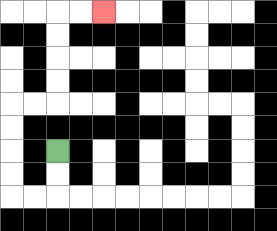{'start': '[2, 6]', 'end': '[4, 0]', 'path_directions': 'D,D,L,L,U,U,U,U,R,R,U,U,U,U,R,R', 'path_coordinates': '[[2, 6], [2, 7], [2, 8], [1, 8], [0, 8], [0, 7], [0, 6], [0, 5], [0, 4], [1, 4], [2, 4], [2, 3], [2, 2], [2, 1], [2, 0], [3, 0], [4, 0]]'}